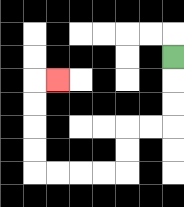{'start': '[7, 2]', 'end': '[2, 3]', 'path_directions': 'D,D,D,L,L,D,D,L,L,L,L,U,U,U,U,R', 'path_coordinates': '[[7, 2], [7, 3], [7, 4], [7, 5], [6, 5], [5, 5], [5, 6], [5, 7], [4, 7], [3, 7], [2, 7], [1, 7], [1, 6], [1, 5], [1, 4], [1, 3], [2, 3]]'}